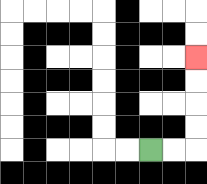{'start': '[6, 6]', 'end': '[8, 2]', 'path_directions': 'R,R,U,U,U,U', 'path_coordinates': '[[6, 6], [7, 6], [8, 6], [8, 5], [8, 4], [8, 3], [8, 2]]'}